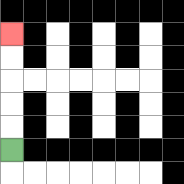{'start': '[0, 6]', 'end': '[0, 1]', 'path_directions': 'U,U,U,U,U', 'path_coordinates': '[[0, 6], [0, 5], [0, 4], [0, 3], [0, 2], [0, 1]]'}